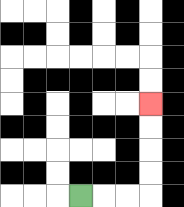{'start': '[3, 8]', 'end': '[6, 4]', 'path_directions': 'R,R,R,U,U,U,U', 'path_coordinates': '[[3, 8], [4, 8], [5, 8], [6, 8], [6, 7], [6, 6], [6, 5], [6, 4]]'}